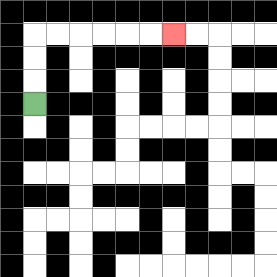{'start': '[1, 4]', 'end': '[7, 1]', 'path_directions': 'U,U,U,R,R,R,R,R,R', 'path_coordinates': '[[1, 4], [1, 3], [1, 2], [1, 1], [2, 1], [3, 1], [4, 1], [5, 1], [6, 1], [7, 1]]'}